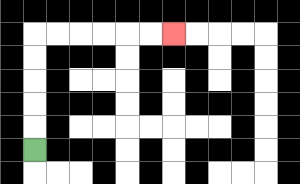{'start': '[1, 6]', 'end': '[7, 1]', 'path_directions': 'U,U,U,U,U,R,R,R,R,R,R', 'path_coordinates': '[[1, 6], [1, 5], [1, 4], [1, 3], [1, 2], [1, 1], [2, 1], [3, 1], [4, 1], [5, 1], [6, 1], [7, 1]]'}